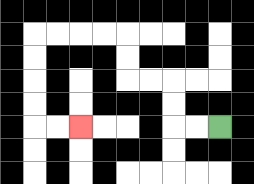{'start': '[9, 5]', 'end': '[3, 5]', 'path_directions': 'L,L,U,U,L,L,U,U,L,L,L,L,D,D,D,D,R,R', 'path_coordinates': '[[9, 5], [8, 5], [7, 5], [7, 4], [7, 3], [6, 3], [5, 3], [5, 2], [5, 1], [4, 1], [3, 1], [2, 1], [1, 1], [1, 2], [1, 3], [1, 4], [1, 5], [2, 5], [3, 5]]'}